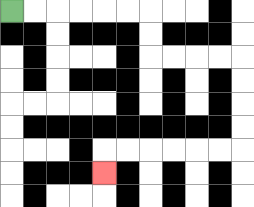{'start': '[0, 0]', 'end': '[4, 7]', 'path_directions': 'R,R,R,R,R,R,D,D,R,R,R,R,D,D,D,D,L,L,L,L,L,L,D', 'path_coordinates': '[[0, 0], [1, 0], [2, 0], [3, 0], [4, 0], [5, 0], [6, 0], [6, 1], [6, 2], [7, 2], [8, 2], [9, 2], [10, 2], [10, 3], [10, 4], [10, 5], [10, 6], [9, 6], [8, 6], [7, 6], [6, 6], [5, 6], [4, 6], [4, 7]]'}